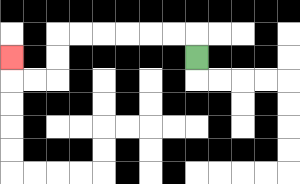{'start': '[8, 2]', 'end': '[0, 2]', 'path_directions': 'U,L,L,L,L,L,L,D,D,L,L,U', 'path_coordinates': '[[8, 2], [8, 1], [7, 1], [6, 1], [5, 1], [4, 1], [3, 1], [2, 1], [2, 2], [2, 3], [1, 3], [0, 3], [0, 2]]'}